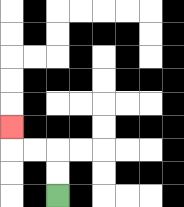{'start': '[2, 8]', 'end': '[0, 5]', 'path_directions': 'U,U,L,L,U', 'path_coordinates': '[[2, 8], [2, 7], [2, 6], [1, 6], [0, 6], [0, 5]]'}